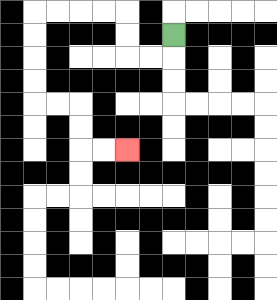{'start': '[7, 1]', 'end': '[5, 6]', 'path_directions': 'D,L,L,U,U,L,L,L,L,D,D,D,D,R,R,D,D,R,R', 'path_coordinates': '[[7, 1], [7, 2], [6, 2], [5, 2], [5, 1], [5, 0], [4, 0], [3, 0], [2, 0], [1, 0], [1, 1], [1, 2], [1, 3], [1, 4], [2, 4], [3, 4], [3, 5], [3, 6], [4, 6], [5, 6]]'}